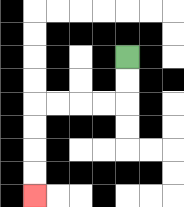{'start': '[5, 2]', 'end': '[1, 8]', 'path_directions': 'D,D,L,L,L,L,D,D,D,D', 'path_coordinates': '[[5, 2], [5, 3], [5, 4], [4, 4], [3, 4], [2, 4], [1, 4], [1, 5], [1, 6], [1, 7], [1, 8]]'}